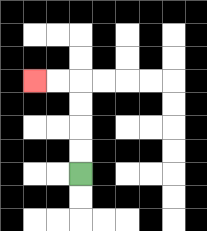{'start': '[3, 7]', 'end': '[1, 3]', 'path_directions': 'U,U,U,U,L,L', 'path_coordinates': '[[3, 7], [3, 6], [3, 5], [3, 4], [3, 3], [2, 3], [1, 3]]'}